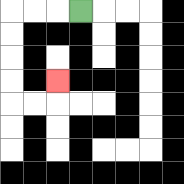{'start': '[3, 0]', 'end': '[2, 3]', 'path_directions': 'L,L,L,D,D,D,D,R,R,U', 'path_coordinates': '[[3, 0], [2, 0], [1, 0], [0, 0], [0, 1], [0, 2], [0, 3], [0, 4], [1, 4], [2, 4], [2, 3]]'}